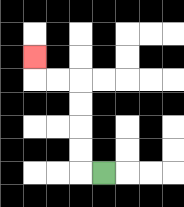{'start': '[4, 7]', 'end': '[1, 2]', 'path_directions': 'L,U,U,U,U,L,L,U', 'path_coordinates': '[[4, 7], [3, 7], [3, 6], [3, 5], [3, 4], [3, 3], [2, 3], [1, 3], [1, 2]]'}